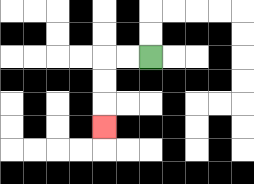{'start': '[6, 2]', 'end': '[4, 5]', 'path_directions': 'L,L,D,D,D', 'path_coordinates': '[[6, 2], [5, 2], [4, 2], [4, 3], [4, 4], [4, 5]]'}